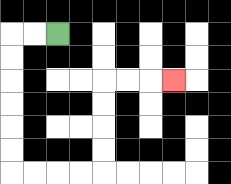{'start': '[2, 1]', 'end': '[7, 3]', 'path_directions': 'L,L,D,D,D,D,D,D,R,R,R,R,U,U,U,U,R,R,R', 'path_coordinates': '[[2, 1], [1, 1], [0, 1], [0, 2], [0, 3], [0, 4], [0, 5], [0, 6], [0, 7], [1, 7], [2, 7], [3, 7], [4, 7], [4, 6], [4, 5], [4, 4], [4, 3], [5, 3], [6, 3], [7, 3]]'}